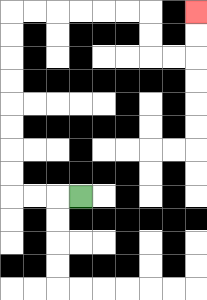{'start': '[3, 8]', 'end': '[8, 0]', 'path_directions': 'L,L,L,U,U,U,U,U,U,U,U,R,R,R,R,R,R,D,D,R,R,U,U', 'path_coordinates': '[[3, 8], [2, 8], [1, 8], [0, 8], [0, 7], [0, 6], [0, 5], [0, 4], [0, 3], [0, 2], [0, 1], [0, 0], [1, 0], [2, 0], [3, 0], [4, 0], [5, 0], [6, 0], [6, 1], [6, 2], [7, 2], [8, 2], [8, 1], [8, 0]]'}